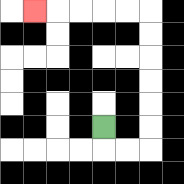{'start': '[4, 5]', 'end': '[1, 0]', 'path_directions': 'D,R,R,U,U,U,U,U,U,L,L,L,L,L', 'path_coordinates': '[[4, 5], [4, 6], [5, 6], [6, 6], [6, 5], [6, 4], [6, 3], [6, 2], [6, 1], [6, 0], [5, 0], [4, 0], [3, 0], [2, 0], [1, 0]]'}